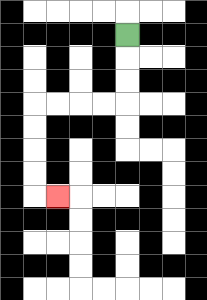{'start': '[5, 1]', 'end': '[2, 8]', 'path_directions': 'D,D,D,L,L,L,L,D,D,D,D,R', 'path_coordinates': '[[5, 1], [5, 2], [5, 3], [5, 4], [4, 4], [3, 4], [2, 4], [1, 4], [1, 5], [1, 6], [1, 7], [1, 8], [2, 8]]'}